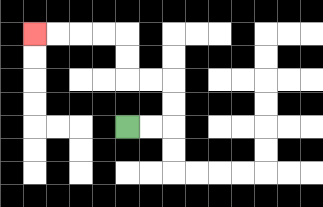{'start': '[5, 5]', 'end': '[1, 1]', 'path_directions': 'R,R,U,U,L,L,U,U,L,L,L,L', 'path_coordinates': '[[5, 5], [6, 5], [7, 5], [7, 4], [7, 3], [6, 3], [5, 3], [5, 2], [5, 1], [4, 1], [3, 1], [2, 1], [1, 1]]'}